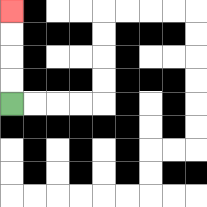{'start': '[0, 4]', 'end': '[0, 0]', 'path_directions': 'U,U,U,U', 'path_coordinates': '[[0, 4], [0, 3], [0, 2], [0, 1], [0, 0]]'}